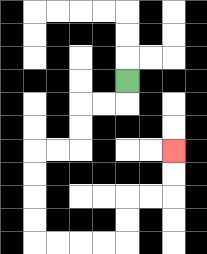{'start': '[5, 3]', 'end': '[7, 6]', 'path_directions': 'D,L,L,D,D,L,L,D,D,D,D,R,R,R,R,U,U,R,R,U,U', 'path_coordinates': '[[5, 3], [5, 4], [4, 4], [3, 4], [3, 5], [3, 6], [2, 6], [1, 6], [1, 7], [1, 8], [1, 9], [1, 10], [2, 10], [3, 10], [4, 10], [5, 10], [5, 9], [5, 8], [6, 8], [7, 8], [7, 7], [7, 6]]'}